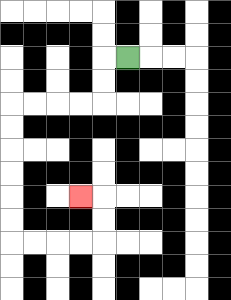{'start': '[5, 2]', 'end': '[3, 8]', 'path_directions': 'L,D,D,L,L,L,L,D,D,D,D,D,D,R,R,R,R,U,U,L', 'path_coordinates': '[[5, 2], [4, 2], [4, 3], [4, 4], [3, 4], [2, 4], [1, 4], [0, 4], [0, 5], [0, 6], [0, 7], [0, 8], [0, 9], [0, 10], [1, 10], [2, 10], [3, 10], [4, 10], [4, 9], [4, 8], [3, 8]]'}